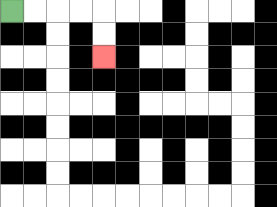{'start': '[0, 0]', 'end': '[4, 2]', 'path_directions': 'R,R,R,R,D,D', 'path_coordinates': '[[0, 0], [1, 0], [2, 0], [3, 0], [4, 0], [4, 1], [4, 2]]'}